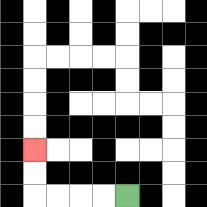{'start': '[5, 8]', 'end': '[1, 6]', 'path_directions': 'L,L,L,L,U,U', 'path_coordinates': '[[5, 8], [4, 8], [3, 8], [2, 8], [1, 8], [1, 7], [1, 6]]'}